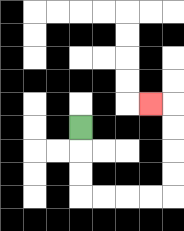{'start': '[3, 5]', 'end': '[6, 4]', 'path_directions': 'D,D,D,R,R,R,R,U,U,U,U,L', 'path_coordinates': '[[3, 5], [3, 6], [3, 7], [3, 8], [4, 8], [5, 8], [6, 8], [7, 8], [7, 7], [7, 6], [7, 5], [7, 4], [6, 4]]'}